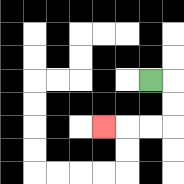{'start': '[6, 3]', 'end': '[4, 5]', 'path_directions': 'R,D,D,L,L,L', 'path_coordinates': '[[6, 3], [7, 3], [7, 4], [7, 5], [6, 5], [5, 5], [4, 5]]'}